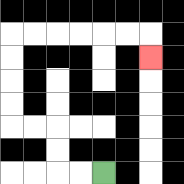{'start': '[4, 7]', 'end': '[6, 2]', 'path_directions': 'L,L,U,U,L,L,U,U,U,U,R,R,R,R,R,R,D', 'path_coordinates': '[[4, 7], [3, 7], [2, 7], [2, 6], [2, 5], [1, 5], [0, 5], [0, 4], [0, 3], [0, 2], [0, 1], [1, 1], [2, 1], [3, 1], [4, 1], [5, 1], [6, 1], [6, 2]]'}